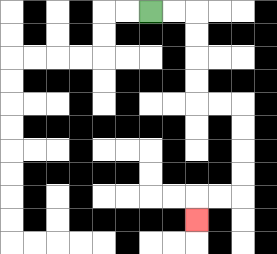{'start': '[6, 0]', 'end': '[8, 9]', 'path_directions': 'R,R,D,D,D,D,R,R,D,D,D,D,L,L,D', 'path_coordinates': '[[6, 0], [7, 0], [8, 0], [8, 1], [8, 2], [8, 3], [8, 4], [9, 4], [10, 4], [10, 5], [10, 6], [10, 7], [10, 8], [9, 8], [8, 8], [8, 9]]'}